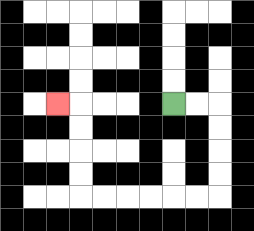{'start': '[7, 4]', 'end': '[2, 4]', 'path_directions': 'R,R,D,D,D,D,L,L,L,L,L,L,U,U,U,U,L', 'path_coordinates': '[[7, 4], [8, 4], [9, 4], [9, 5], [9, 6], [9, 7], [9, 8], [8, 8], [7, 8], [6, 8], [5, 8], [4, 8], [3, 8], [3, 7], [3, 6], [3, 5], [3, 4], [2, 4]]'}